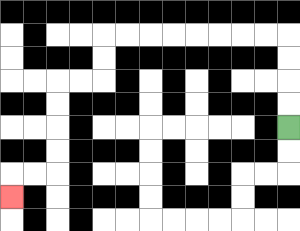{'start': '[12, 5]', 'end': '[0, 8]', 'path_directions': 'U,U,U,U,L,L,L,L,L,L,L,L,D,D,L,L,D,D,D,D,L,L,D', 'path_coordinates': '[[12, 5], [12, 4], [12, 3], [12, 2], [12, 1], [11, 1], [10, 1], [9, 1], [8, 1], [7, 1], [6, 1], [5, 1], [4, 1], [4, 2], [4, 3], [3, 3], [2, 3], [2, 4], [2, 5], [2, 6], [2, 7], [1, 7], [0, 7], [0, 8]]'}